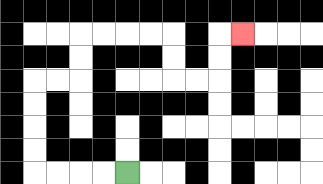{'start': '[5, 7]', 'end': '[10, 1]', 'path_directions': 'L,L,L,L,U,U,U,U,R,R,U,U,R,R,R,R,D,D,R,R,U,U,R', 'path_coordinates': '[[5, 7], [4, 7], [3, 7], [2, 7], [1, 7], [1, 6], [1, 5], [1, 4], [1, 3], [2, 3], [3, 3], [3, 2], [3, 1], [4, 1], [5, 1], [6, 1], [7, 1], [7, 2], [7, 3], [8, 3], [9, 3], [9, 2], [9, 1], [10, 1]]'}